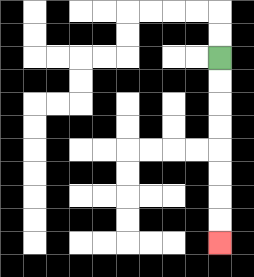{'start': '[9, 2]', 'end': '[9, 10]', 'path_directions': 'D,D,D,D,D,D,D,D', 'path_coordinates': '[[9, 2], [9, 3], [9, 4], [9, 5], [9, 6], [9, 7], [9, 8], [9, 9], [9, 10]]'}